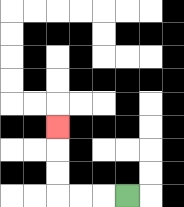{'start': '[5, 8]', 'end': '[2, 5]', 'path_directions': 'L,L,L,U,U,U', 'path_coordinates': '[[5, 8], [4, 8], [3, 8], [2, 8], [2, 7], [2, 6], [2, 5]]'}